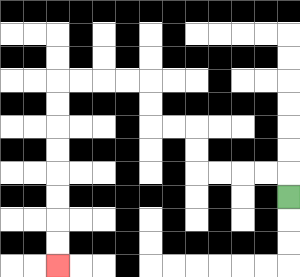{'start': '[12, 8]', 'end': '[2, 11]', 'path_directions': 'U,L,L,L,L,U,U,L,L,U,U,L,L,L,L,D,D,D,D,D,D,D,D', 'path_coordinates': '[[12, 8], [12, 7], [11, 7], [10, 7], [9, 7], [8, 7], [8, 6], [8, 5], [7, 5], [6, 5], [6, 4], [6, 3], [5, 3], [4, 3], [3, 3], [2, 3], [2, 4], [2, 5], [2, 6], [2, 7], [2, 8], [2, 9], [2, 10], [2, 11]]'}